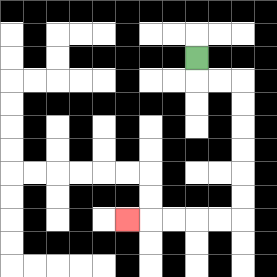{'start': '[8, 2]', 'end': '[5, 9]', 'path_directions': 'D,R,R,D,D,D,D,D,D,L,L,L,L,L', 'path_coordinates': '[[8, 2], [8, 3], [9, 3], [10, 3], [10, 4], [10, 5], [10, 6], [10, 7], [10, 8], [10, 9], [9, 9], [8, 9], [7, 9], [6, 9], [5, 9]]'}